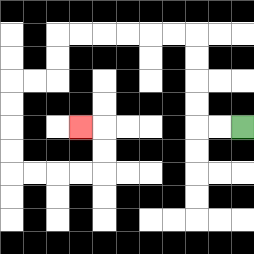{'start': '[10, 5]', 'end': '[3, 5]', 'path_directions': 'L,L,U,U,U,U,L,L,L,L,L,L,D,D,L,L,D,D,D,D,R,R,R,R,U,U,L', 'path_coordinates': '[[10, 5], [9, 5], [8, 5], [8, 4], [8, 3], [8, 2], [8, 1], [7, 1], [6, 1], [5, 1], [4, 1], [3, 1], [2, 1], [2, 2], [2, 3], [1, 3], [0, 3], [0, 4], [0, 5], [0, 6], [0, 7], [1, 7], [2, 7], [3, 7], [4, 7], [4, 6], [4, 5], [3, 5]]'}